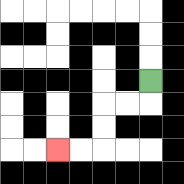{'start': '[6, 3]', 'end': '[2, 6]', 'path_directions': 'D,L,L,D,D,L,L', 'path_coordinates': '[[6, 3], [6, 4], [5, 4], [4, 4], [4, 5], [4, 6], [3, 6], [2, 6]]'}